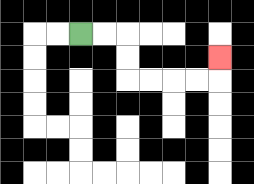{'start': '[3, 1]', 'end': '[9, 2]', 'path_directions': 'R,R,D,D,R,R,R,R,U', 'path_coordinates': '[[3, 1], [4, 1], [5, 1], [5, 2], [5, 3], [6, 3], [7, 3], [8, 3], [9, 3], [9, 2]]'}